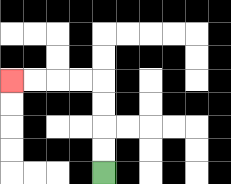{'start': '[4, 7]', 'end': '[0, 3]', 'path_directions': 'U,U,U,U,L,L,L,L', 'path_coordinates': '[[4, 7], [4, 6], [4, 5], [4, 4], [4, 3], [3, 3], [2, 3], [1, 3], [0, 3]]'}